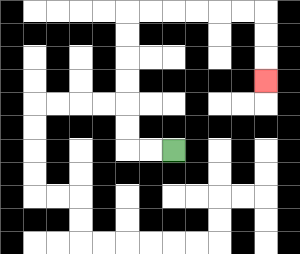{'start': '[7, 6]', 'end': '[11, 3]', 'path_directions': 'L,L,U,U,U,U,U,U,R,R,R,R,R,R,D,D,D', 'path_coordinates': '[[7, 6], [6, 6], [5, 6], [5, 5], [5, 4], [5, 3], [5, 2], [5, 1], [5, 0], [6, 0], [7, 0], [8, 0], [9, 0], [10, 0], [11, 0], [11, 1], [11, 2], [11, 3]]'}